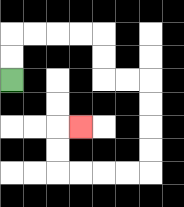{'start': '[0, 3]', 'end': '[3, 5]', 'path_directions': 'U,U,R,R,R,R,D,D,R,R,D,D,D,D,L,L,L,L,U,U,R', 'path_coordinates': '[[0, 3], [0, 2], [0, 1], [1, 1], [2, 1], [3, 1], [4, 1], [4, 2], [4, 3], [5, 3], [6, 3], [6, 4], [6, 5], [6, 6], [6, 7], [5, 7], [4, 7], [3, 7], [2, 7], [2, 6], [2, 5], [3, 5]]'}